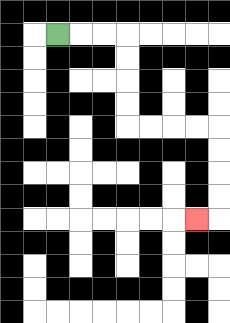{'start': '[2, 1]', 'end': '[8, 9]', 'path_directions': 'R,R,R,D,D,D,D,R,R,R,R,D,D,D,D,L', 'path_coordinates': '[[2, 1], [3, 1], [4, 1], [5, 1], [5, 2], [5, 3], [5, 4], [5, 5], [6, 5], [7, 5], [8, 5], [9, 5], [9, 6], [9, 7], [9, 8], [9, 9], [8, 9]]'}